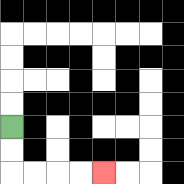{'start': '[0, 5]', 'end': '[4, 7]', 'path_directions': 'D,D,R,R,R,R', 'path_coordinates': '[[0, 5], [0, 6], [0, 7], [1, 7], [2, 7], [3, 7], [4, 7]]'}